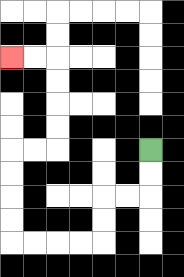{'start': '[6, 6]', 'end': '[0, 2]', 'path_directions': 'D,D,L,L,D,D,L,L,L,L,U,U,U,U,R,R,U,U,U,U,L,L', 'path_coordinates': '[[6, 6], [6, 7], [6, 8], [5, 8], [4, 8], [4, 9], [4, 10], [3, 10], [2, 10], [1, 10], [0, 10], [0, 9], [0, 8], [0, 7], [0, 6], [1, 6], [2, 6], [2, 5], [2, 4], [2, 3], [2, 2], [1, 2], [0, 2]]'}